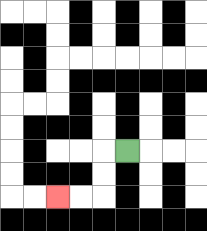{'start': '[5, 6]', 'end': '[2, 8]', 'path_directions': 'L,D,D,L,L', 'path_coordinates': '[[5, 6], [4, 6], [4, 7], [4, 8], [3, 8], [2, 8]]'}